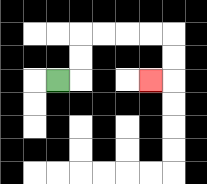{'start': '[2, 3]', 'end': '[6, 3]', 'path_directions': 'R,U,U,R,R,R,R,D,D,L', 'path_coordinates': '[[2, 3], [3, 3], [3, 2], [3, 1], [4, 1], [5, 1], [6, 1], [7, 1], [7, 2], [7, 3], [6, 3]]'}